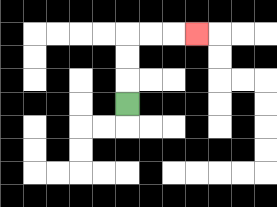{'start': '[5, 4]', 'end': '[8, 1]', 'path_directions': 'U,U,U,R,R,R', 'path_coordinates': '[[5, 4], [5, 3], [5, 2], [5, 1], [6, 1], [7, 1], [8, 1]]'}